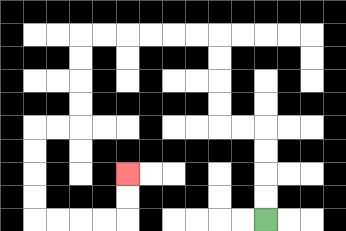{'start': '[11, 9]', 'end': '[5, 7]', 'path_directions': 'U,U,U,U,L,L,U,U,U,U,L,L,L,L,L,L,D,D,D,D,L,L,D,D,D,D,R,R,R,R,U,U', 'path_coordinates': '[[11, 9], [11, 8], [11, 7], [11, 6], [11, 5], [10, 5], [9, 5], [9, 4], [9, 3], [9, 2], [9, 1], [8, 1], [7, 1], [6, 1], [5, 1], [4, 1], [3, 1], [3, 2], [3, 3], [3, 4], [3, 5], [2, 5], [1, 5], [1, 6], [1, 7], [1, 8], [1, 9], [2, 9], [3, 9], [4, 9], [5, 9], [5, 8], [5, 7]]'}